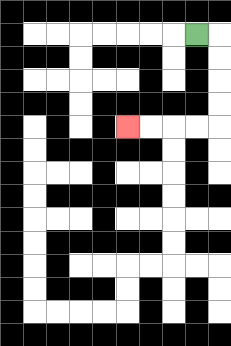{'start': '[8, 1]', 'end': '[5, 5]', 'path_directions': 'R,D,D,D,D,L,L,L,L', 'path_coordinates': '[[8, 1], [9, 1], [9, 2], [9, 3], [9, 4], [9, 5], [8, 5], [7, 5], [6, 5], [5, 5]]'}